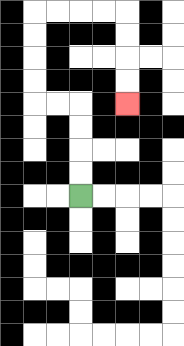{'start': '[3, 8]', 'end': '[5, 4]', 'path_directions': 'U,U,U,U,L,L,U,U,U,U,R,R,R,R,D,D,D,D', 'path_coordinates': '[[3, 8], [3, 7], [3, 6], [3, 5], [3, 4], [2, 4], [1, 4], [1, 3], [1, 2], [1, 1], [1, 0], [2, 0], [3, 0], [4, 0], [5, 0], [5, 1], [5, 2], [5, 3], [5, 4]]'}